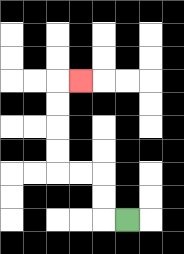{'start': '[5, 9]', 'end': '[3, 3]', 'path_directions': 'L,U,U,L,L,U,U,U,U,R', 'path_coordinates': '[[5, 9], [4, 9], [4, 8], [4, 7], [3, 7], [2, 7], [2, 6], [2, 5], [2, 4], [2, 3], [3, 3]]'}